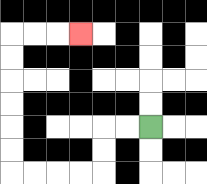{'start': '[6, 5]', 'end': '[3, 1]', 'path_directions': 'L,L,D,D,L,L,L,L,U,U,U,U,U,U,R,R,R', 'path_coordinates': '[[6, 5], [5, 5], [4, 5], [4, 6], [4, 7], [3, 7], [2, 7], [1, 7], [0, 7], [0, 6], [0, 5], [0, 4], [0, 3], [0, 2], [0, 1], [1, 1], [2, 1], [3, 1]]'}